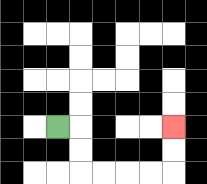{'start': '[2, 5]', 'end': '[7, 5]', 'path_directions': 'R,D,D,R,R,R,R,U,U', 'path_coordinates': '[[2, 5], [3, 5], [3, 6], [3, 7], [4, 7], [5, 7], [6, 7], [7, 7], [7, 6], [7, 5]]'}